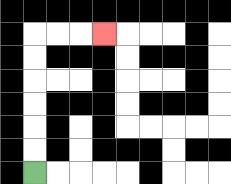{'start': '[1, 7]', 'end': '[4, 1]', 'path_directions': 'U,U,U,U,U,U,R,R,R', 'path_coordinates': '[[1, 7], [1, 6], [1, 5], [1, 4], [1, 3], [1, 2], [1, 1], [2, 1], [3, 1], [4, 1]]'}